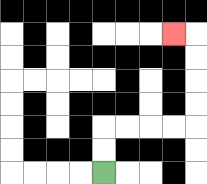{'start': '[4, 7]', 'end': '[7, 1]', 'path_directions': 'U,U,R,R,R,R,U,U,U,U,L', 'path_coordinates': '[[4, 7], [4, 6], [4, 5], [5, 5], [6, 5], [7, 5], [8, 5], [8, 4], [8, 3], [8, 2], [8, 1], [7, 1]]'}